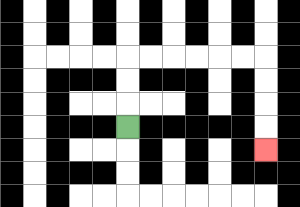{'start': '[5, 5]', 'end': '[11, 6]', 'path_directions': 'U,U,U,R,R,R,R,R,R,D,D,D,D', 'path_coordinates': '[[5, 5], [5, 4], [5, 3], [5, 2], [6, 2], [7, 2], [8, 2], [9, 2], [10, 2], [11, 2], [11, 3], [11, 4], [11, 5], [11, 6]]'}